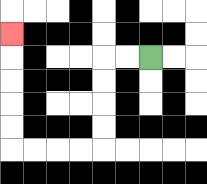{'start': '[6, 2]', 'end': '[0, 1]', 'path_directions': 'L,L,D,D,D,D,L,L,L,L,U,U,U,U,U', 'path_coordinates': '[[6, 2], [5, 2], [4, 2], [4, 3], [4, 4], [4, 5], [4, 6], [3, 6], [2, 6], [1, 6], [0, 6], [0, 5], [0, 4], [0, 3], [0, 2], [0, 1]]'}